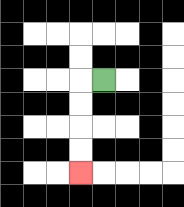{'start': '[4, 3]', 'end': '[3, 7]', 'path_directions': 'L,D,D,D,D', 'path_coordinates': '[[4, 3], [3, 3], [3, 4], [3, 5], [3, 6], [3, 7]]'}